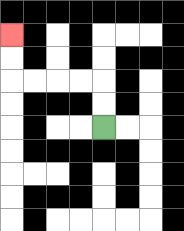{'start': '[4, 5]', 'end': '[0, 1]', 'path_directions': 'U,U,L,L,L,L,U,U', 'path_coordinates': '[[4, 5], [4, 4], [4, 3], [3, 3], [2, 3], [1, 3], [0, 3], [0, 2], [0, 1]]'}